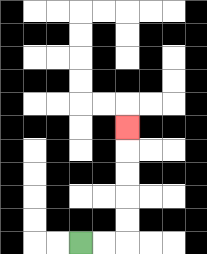{'start': '[3, 10]', 'end': '[5, 5]', 'path_directions': 'R,R,U,U,U,U,U', 'path_coordinates': '[[3, 10], [4, 10], [5, 10], [5, 9], [5, 8], [5, 7], [5, 6], [5, 5]]'}